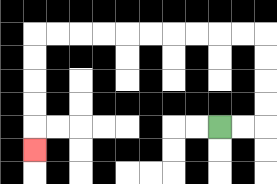{'start': '[9, 5]', 'end': '[1, 6]', 'path_directions': 'R,R,U,U,U,U,L,L,L,L,L,L,L,L,L,L,D,D,D,D,D', 'path_coordinates': '[[9, 5], [10, 5], [11, 5], [11, 4], [11, 3], [11, 2], [11, 1], [10, 1], [9, 1], [8, 1], [7, 1], [6, 1], [5, 1], [4, 1], [3, 1], [2, 1], [1, 1], [1, 2], [1, 3], [1, 4], [1, 5], [1, 6]]'}